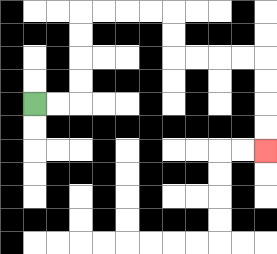{'start': '[1, 4]', 'end': '[11, 6]', 'path_directions': 'R,R,U,U,U,U,R,R,R,R,D,D,R,R,R,R,D,D,D,D', 'path_coordinates': '[[1, 4], [2, 4], [3, 4], [3, 3], [3, 2], [3, 1], [3, 0], [4, 0], [5, 0], [6, 0], [7, 0], [7, 1], [7, 2], [8, 2], [9, 2], [10, 2], [11, 2], [11, 3], [11, 4], [11, 5], [11, 6]]'}